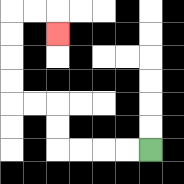{'start': '[6, 6]', 'end': '[2, 1]', 'path_directions': 'L,L,L,L,U,U,L,L,U,U,U,U,R,R,D', 'path_coordinates': '[[6, 6], [5, 6], [4, 6], [3, 6], [2, 6], [2, 5], [2, 4], [1, 4], [0, 4], [0, 3], [0, 2], [0, 1], [0, 0], [1, 0], [2, 0], [2, 1]]'}